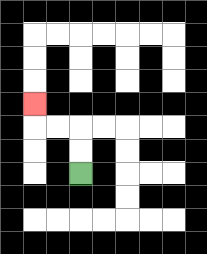{'start': '[3, 7]', 'end': '[1, 4]', 'path_directions': 'U,U,L,L,U', 'path_coordinates': '[[3, 7], [3, 6], [3, 5], [2, 5], [1, 5], [1, 4]]'}